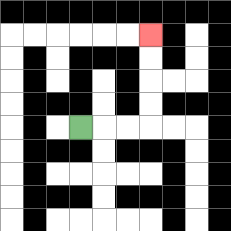{'start': '[3, 5]', 'end': '[6, 1]', 'path_directions': 'R,R,R,U,U,U,U', 'path_coordinates': '[[3, 5], [4, 5], [5, 5], [6, 5], [6, 4], [6, 3], [6, 2], [6, 1]]'}